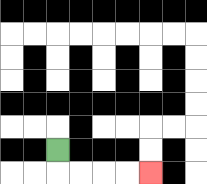{'start': '[2, 6]', 'end': '[6, 7]', 'path_directions': 'D,R,R,R,R', 'path_coordinates': '[[2, 6], [2, 7], [3, 7], [4, 7], [5, 7], [6, 7]]'}